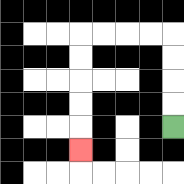{'start': '[7, 5]', 'end': '[3, 6]', 'path_directions': 'U,U,U,U,L,L,L,L,D,D,D,D,D', 'path_coordinates': '[[7, 5], [7, 4], [7, 3], [7, 2], [7, 1], [6, 1], [5, 1], [4, 1], [3, 1], [3, 2], [3, 3], [3, 4], [3, 5], [3, 6]]'}